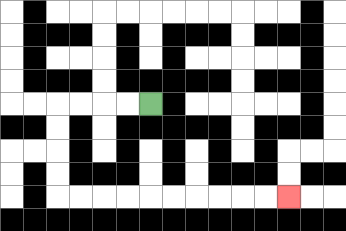{'start': '[6, 4]', 'end': '[12, 8]', 'path_directions': 'L,L,L,L,D,D,D,D,R,R,R,R,R,R,R,R,R,R', 'path_coordinates': '[[6, 4], [5, 4], [4, 4], [3, 4], [2, 4], [2, 5], [2, 6], [2, 7], [2, 8], [3, 8], [4, 8], [5, 8], [6, 8], [7, 8], [8, 8], [9, 8], [10, 8], [11, 8], [12, 8]]'}